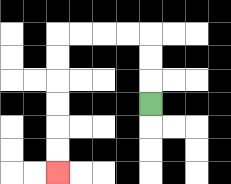{'start': '[6, 4]', 'end': '[2, 7]', 'path_directions': 'U,U,U,L,L,L,L,D,D,D,D,D,D', 'path_coordinates': '[[6, 4], [6, 3], [6, 2], [6, 1], [5, 1], [4, 1], [3, 1], [2, 1], [2, 2], [2, 3], [2, 4], [2, 5], [2, 6], [2, 7]]'}